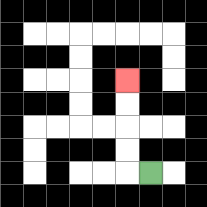{'start': '[6, 7]', 'end': '[5, 3]', 'path_directions': 'L,U,U,U,U', 'path_coordinates': '[[6, 7], [5, 7], [5, 6], [5, 5], [5, 4], [5, 3]]'}